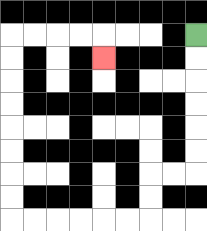{'start': '[8, 1]', 'end': '[4, 2]', 'path_directions': 'D,D,D,D,D,D,L,L,D,D,L,L,L,L,L,L,U,U,U,U,U,U,U,U,R,R,R,R,D', 'path_coordinates': '[[8, 1], [8, 2], [8, 3], [8, 4], [8, 5], [8, 6], [8, 7], [7, 7], [6, 7], [6, 8], [6, 9], [5, 9], [4, 9], [3, 9], [2, 9], [1, 9], [0, 9], [0, 8], [0, 7], [0, 6], [0, 5], [0, 4], [0, 3], [0, 2], [0, 1], [1, 1], [2, 1], [3, 1], [4, 1], [4, 2]]'}